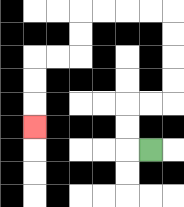{'start': '[6, 6]', 'end': '[1, 5]', 'path_directions': 'L,U,U,R,R,U,U,U,U,L,L,L,L,D,D,L,L,D,D,D', 'path_coordinates': '[[6, 6], [5, 6], [5, 5], [5, 4], [6, 4], [7, 4], [7, 3], [7, 2], [7, 1], [7, 0], [6, 0], [5, 0], [4, 0], [3, 0], [3, 1], [3, 2], [2, 2], [1, 2], [1, 3], [1, 4], [1, 5]]'}